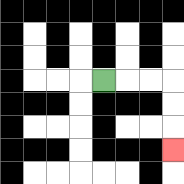{'start': '[4, 3]', 'end': '[7, 6]', 'path_directions': 'R,R,R,D,D,D', 'path_coordinates': '[[4, 3], [5, 3], [6, 3], [7, 3], [7, 4], [7, 5], [7, 6]]'}